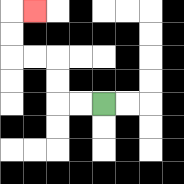{'start': '[4, 4]', 'end': '[1, 0]', 'path_directions': 'L,L,U,U,L,L,U,U,R', 'path_coordinates': '[[4, 4], [3, 4], [2, 4], [2, 3], [2, 2], [1, 2], [0, 2], [0, 1], [0, 0], [1, 0]]'}